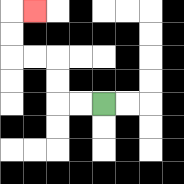{'start': '[4, 4]', 'end': '[1, 0]', 'path_directions': 'L,L,U,U,L,L,U,U,R', 'path_coordinates': '[[4, 4], [3, 4], [2, 4], [2, 3], [2, 2], [1, 2], [0, 2], [0, 1], [0, 0], [1, 0]]'}